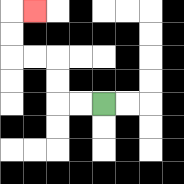{'start': '[4, 4]', 'end': '[1, 0]', 'path_directions': 'L,L,U,U,L,L,U,U,R', 'path_coordinates': '[[4, 4], [3, 4], [2, 4], [2, 3], [2, 2], [1, 2], [0, 2], [0, 1], [0, 0], [1, 0]]'}